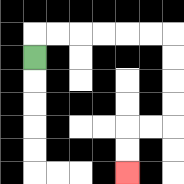{'start': '[1, 2]', 'end': '[5, 7]', 'path_directions': 'U,R,R,R,R,R,R,D,D,D,D,L,L,D,D', 'path_coordinates': '[[1, 2], [1, 1], [2, 1], [3, 1], [4, 1], [5, 1], [6, 1], [7, 1], [7, 2], [7, 3], [7, 4], [7, 5], [6, 5], [5, 5], [5, 6], [5, 7]]'}